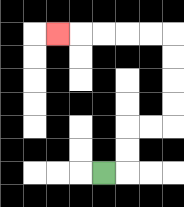{'start': '[4, 7]', 'end': '[2, 1]', 'path_directions': 'R,U,U,R,R,U,U,U,U,L,L,L,L,L', 'path_coordinates': '[[4, 7], [5, 7], [5, 6], [5, 5], [6, 5], [7, 5], [7, 4], [7, 3], [7, 2], [7, 1], [6, 1], [5, 1], [4, 1], [3, 1], [2, 1]]'}